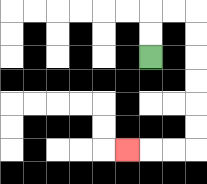{'start': '[6, 2]', 'end': '[5, 6]', 'path_directions': 'U,U,R,R,D,D,D,D,D,D,L,L,L', 'path_coordinates': '[[6, 2], [6, 1], [6, 0], [7, 0], [8, 0], [8, 1], [8, 2], [8, 3], [8, 4], [8, 5], [8, 6], [7, 6], [6, 6], [5, 6]]'}